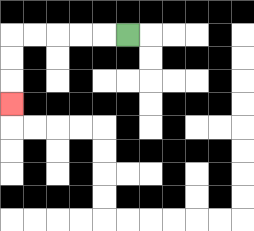{'start': '[5, 1]', 'end': '[0, 4]', 'path_directions': 'L,L,L,L,L,D,D,D', 'path_coordinates': '[[5, 1], [4, 1], [3, 1], [2, 1], [1, 1], [0, 1], [0, 2], [0, 3], [0, 4]]'}